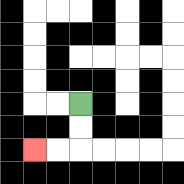{'start': '[3, 4]', 'end': '[1, 6]', 'path_directions': 'D,D,L,L', 'path_coordinates': '[[3, 4], [3, 5], [3, 6], [2, 6], [1, 6]]'}